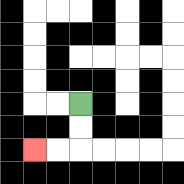{'start': '[3, 4]', 'end': '[1, 6]', 'path_directions': 'D,D,L,L', 'path_coordinates': '[[3, 4], [3, 5], [3, 6], [2, 6], [1, 6]]'}